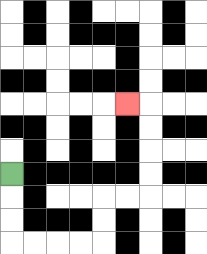{'start': '[0, 7]', 'end': '[5, 4]', 'path_directions': 'D,D,D,R,R,R,R,U,U,R,R,U,U,U,U,L', 'path_coordinates': '[[0, 7], [0, 8], [0, 9], [0, 10], [1, 10], [2, 10], [3, 10], [4, 10], [4, 9], [4, 8], [5, 8], [6, 8], [6, 7], [6, 6], [6, 5], [6, 4], [5, 4]]'}